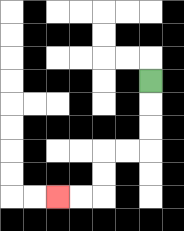{'start': '[6, 3]', 'end': '[2, 8]', 'path_directions': 'D,D,D,L,L,D,D,L,L', 'path_coordinates': '[[6, 3], [6, 4], [6, 5], [6, 6], [5, 6], [4, 6], [4, 7], [4, 8], [3, 8], [2, 8]]'}